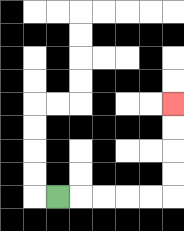{'start': '[2, 8]', 'end': '[7, 4]', 'path_directions': 'R,R,R,R,R,U,U,U,U', 'path_coordinates': '[[2, 8], [3, 8], [4, 8], [5, 8], [6, 8], [7, 8], [7, 7], [7, 6], [7, 5], [7, 4]]'}